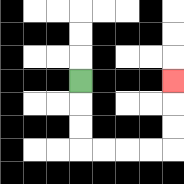{'start': '[3, 3]', 'end': '[7, 3]', 'path_directions': 'D,D,D,R,R,R,R,U,U,U', 'path_coordinates': '[[3, 3], [3, 4], [3, 5], [3, 6], [4, 6], [5, 6], [6, 6], [7, 6], [7, 5], [7, 4], [7, 3]]'}